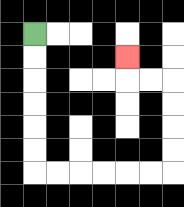{'start': '[1, 1]', 'end': '[5, 2]', 'path_directions': 'D,D,D,D,D,D,R,R,R,R,R,R,U,U,U,U,L,L,U', 'path_coordinates': '[[1, 1], [1, 2], [1, 3], [1, 4], [1, 5], [1, 6], [1, 7], [2, 7], [3, 7], [4, 7], [5, 7], [6, 7], [7, 7], [7, 6], [7, 5], [7, 4], [7, 3], [6, 3], [5, 3], [5, 2]]'}